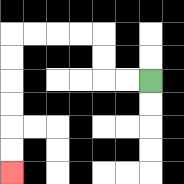{'start': '[6, 3]', 'end': '[0, 7]', 'path_directions': 'L,L,U,U,L,L,L,L,D,D,D,D,D,D', 'path_coordinates': '[[6, 3], [5, 3], [4, 3], [4, 2], [4, 1], [3, 1], [2, 1], [1, 1], [0, 1], [0, 2], [0, 3], [0, 4], [0, 5], [0, 6], [0, 7]]'}